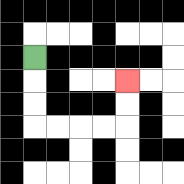{'start': '[1, 2]', 'end': '[5, 3]', 'path_directions': 'D,D,D,R,R,R,R,U,U', 'path_coordinates': '[[1, 2], [1, 3], [1, 4], [1, 5], [2, 5], [3, 5], [4, 5], [5, 5], [5, 4], [5, 3]]'}